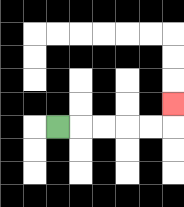{'start': '[2, 5]', 'end': '[7, 4]', 'path_directions': 'R,R,R,R,R,U', 'path_coordinates': '[[2, 5], [3, 5], [4, 5], [5, 5], [6, 5], [7, 5], [7, 4]]'}